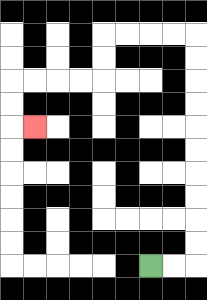{'start': '[6, 11]', 'end': '[1, 5]', 'path_directions': 'R,R,U,U,U,U,U,U,U,U,U,U,L,L,L,L,D,D,L,L,L,L,D,D,R', 'path_coordinates': '[[6, 11], [7, 11], [8, 11], [8, 10], [8, 9], [8, 8], [8, 7], [8, 6], [8, 5], [8, 4], [8, 3], [8, 2], [8, 1], [7, 1], [6, 1], [5, 1], [4, 1], [4, 2], [4, 3], [3, 3], [2, 3], [1, 3], [0, 3], [0, 4], [0, 5], [1, 5]]'}